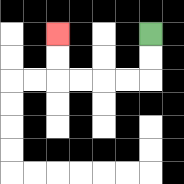{'start': '[6, 1]', 'end': '[2, 1]', 'path_directions': 'D,D,L,L,L,L,U,U', 'path_coordinates': '[[6, 1], [6, 2], [6, 3], [5, 3], [4, 3], [3, 3], [2, 3], [2, 2], [2, 1]]'}